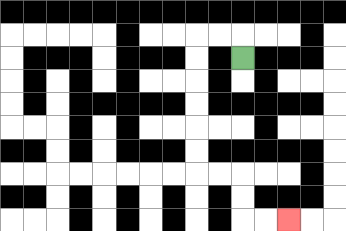{'start': '[10, 2]', 'end': '[12, 9]', 'path_directions': 'U,L,L,D,D,D,D,D,D,R,R,D,D,R,R', 'path_coordinates': '[[10, 2], [10, 1], [9, 1], [8, 1], [8, 2], [8, 3], [8, 4], [8, 5], [8, 6], [8, 7], [9, 7], [10, 7], [10, 8], [10, 9], [11, 9], [12, 9]]'}